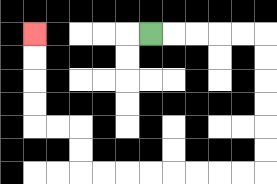{'start': '[6, 1]', 'end': '[1, 1]', 'path_directions': 'R,R,R,R,R,D,D,D,D,D,D,L,L,L,L,L,L,L,L,U,U,L,L,U,U,U,U', 'path_coordinates': '[[6, 1], [7, 1], [8, 1], [9, 1], [10, 1], [11, 1], [11, 2], [11, 3], [11, 4], [11, 5], [11, 6], [11, 7], [10, 7], [9, 7], [8, 7], [7, 7], [6, 7], [5, 7], [4, 7], [3, 7], [3, 6], [3, 5], [2, 5], [1, 5], [1, 4], [1, 3], [1, 2], [1, 1]]'}